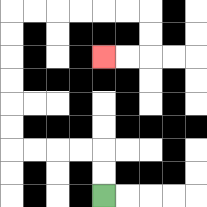{'start': '[4, 8]', 'end': '[4, 2]', 'path_directions': 'U,U,L,L,L,L,U,U,U,U,U,U,R,R,R,R,R,R,D,D,L,L', 'path_coordinates': '[[4, 8], [4, 7], [4, 6], [3, 6], [2, 6], [1, 6], [0, 6], [0, 5], [0, 4], [0, 3], [0, 2], [0, 1], [0, 0], [1, 0], [2, 0], [3, 0], [4, 0], [5, 0], [6, 0], [6, 1], [6, 2], [5, 2], [4, 2]]'}